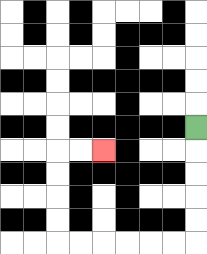{'start': '[8, 5]', 'end': '[4, 6]', 'path_directions': 'D,D,D,D,D,L,L,L,L,L,L,U,U,U,U,R,R', 'path_coordinates': '[[8, 5], [8, 6], [8, 7], [8, 8], [8, 9], [8, 10], [7, 10], [6, 10], [5, 10], [4, 10], [3, 10], [2, 10], [2, 9], [2, 8], [2, 7], [2, 6], [3, 6], [4, 6]]'}